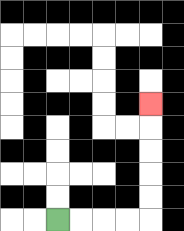{'start': '[2, 9]', 'end': '[6, 4]', 'path_directions': 'R,R,R,R,U,U,U,U,U', 'path_coordinates': '[[2, 9], [3, 9], [4, 9], [5, 9], [6, 9], [6, 8], [6, 7], [6, 6], [6, 5], [6, 4]]'}